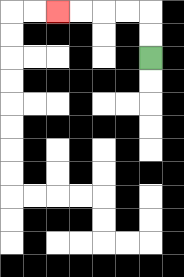{'start': '[6, 2]', 'end': '[2, 0]', 'path_directions': 'U,U,L,L,L,L', 'path_coordinates': '[[6, 2], [6, 1], [6, 0], [5, 0], [4, 0], [3, 0], [2, 0]]'}